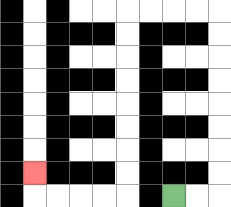{'start': '[7, 8]', 'end': '[1, 7]', 'path_directions': 'R,R,U,U,U,U,U,U,U,U,L,L,L,L,D,D,D,D,D,D,D,D,L,L,L,L,U', 'path_coordinates': '[[7, 8], [8, 8], [9, 8], [9, 7], [9, 6], [9, 5], [9, 4], [9, 3], [9, 2], [9, 1], [9, 0], [8, 0], [7, 0], [6, 0], [5, 0], [5, 1], [5, 2], [5, 3], [5, 4], [5, 5], [5, 6], [5, 7], [5, 8], [4, 8], [3, 8], [2, 8], [1, 8], [1, 7]]'}